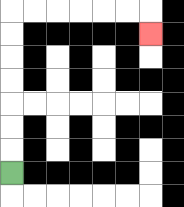{'start': '[0, 7]', 'end': '[6, 1]', 'path_directions': 'U,U,U,U,U,U,U,R,R,R,R,R,R,D', 'path_coordinates': '[[0, 7], [0, 6], [0, 5], [0, 4], [0, 3], [0, 2], [0, 1], [0, 0], [1, 0], [2, 0], [3, 0], [4, 0], [5, 0], [6, 0], [6, 1]]'}